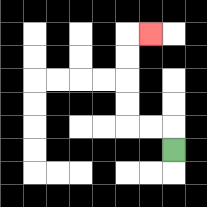{'start': '[7, 6]', 'end': '[6, 1]', 'path_directions': 'U,L,L,U,U,U,U,R', 'path_coordinates': '[[7, 6], [7, 5], [6, 5], [5, 5], [5, 4], [5, 3], [5, 2], [5, 1], [6, 1]]'}